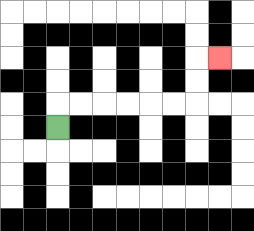{'start': '[2, 5]', 'end': '[9, 2]', 'path_directions': 'U,R,R,R,R,R,R,U,U,R', 'path_coordinates': '[[2, 5], [2, 4], [3, 4], [4, 4], [5, 4], [6, 4], [7, 4], [8, 4], [8, 3], [8, 2], [9, 2]]'}